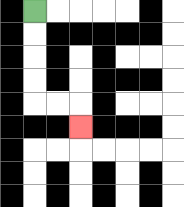{'start': '[1, 0]', 'end': '[3, 5]', 'path_directions': 'D,D,D,D,R,R,D', 'path_coordinates': '[[1, 0], [1, 1], [1, 2], [1, 3], [1, 4], [2, 4], [3, 4], [3, 5]]'}